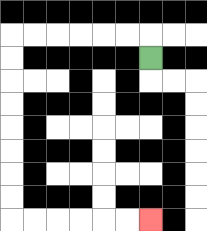{'start': '[6, 2]', 'end': '[6, 9]', 'path_directions': 'U,L,L,L,L,L,L,D,D,D,D,D,D,D,D,R,R,R,R,R,R', 'path_coordinates': '[[6, 2], [6, 1], [5, 1], [4, 1], [3, 1], [2, 1], [1, 1], [0, 1], [0, 2], [0, 3], [0, 4], [0, 5], [0, 6], [0, 7], [0, 8], [0, 9], [1, 9], [2, 9], [3, 9], [4, 9], [5, 9], [6, 9]]'}